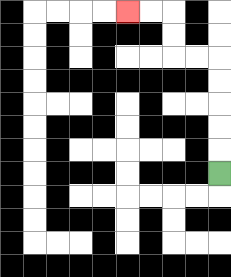{'start': '[9, 7]', 'end': '[5, 0]', 'path_directions': 'U,U,U,U,U,L,L,U,U,L,L', 'path_coordinates': '[[9, 7], [9, 6], [9, 5], [9, 4], [9, 3], [9, 2], [8, 2], [7, 2], [7, 1], [7, 0], [6, 0], [5, 0]]'}